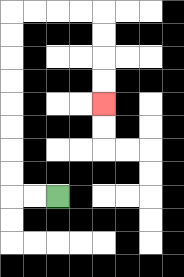{'start': '[2, 8]', 'end': '[4, 4]', 'path_directions': 'L,L,U,U,U,U,U,U,U,U,R,R,R,R,D,D,D,D', 'path_coordinates': '[[2, 8], [1, 8], [0, 8], [0, 7], [0, 6], [0, 5], [0, 4], [0, 3], [0, 2], [0, 1], [0, 0], [1, 0], [2, 0], [3, 0], [4, 0], [4, 1], [4, 2], [4, 3], [4, 4]]'}